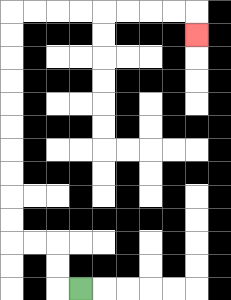{'start': '[3, 12]', 'end': '[8, 1]', 'path_directions': 'L,U,U,L,L,U,U,U,U,U,U,U,U,U,U,R,R,R,R,R,R,R,R,D', 'path_coordinates': '[[3, 12], [2, 12], [2, 11], [2, 10], [1, 10], [0, 10], [0, 9], [0, 8], [0, 7], [0, 6], [0, 5], [0, 4], [0, 3], [0, 2], [0, 1], [0, 0], [1, 0], [2, 0], [3, 0], [4, 0], [5, 0], [6, 0], [7, 0], [8, 0], [8, 1]]'}